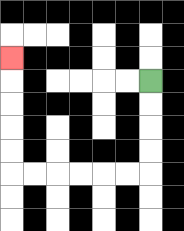{'start': '[6, 3]', 'end': '[0, 2]', 'path_directions': 'D,D,D,D,L,L,L,L,L,L,U,U,U,U,U', 'path_coordinates': '[[6, 3], [6, 4], [6, 5], [6, 6], [6, 7], [5, 7], [4, 7], [3, 7], [2, 7], [1, 7], [0, 7], [0, 6], [0, 5], [0, 4], [0, 3], [0, 2]]'}